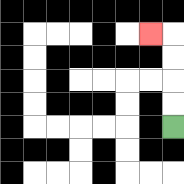{'start': '[7, 5]', 'end': '[6, 1]', 'path_directions': 'U,U,U,U,L', 'path_coordinates': '[[7, 5], [7, 4], [7, 3], [7, 2], [7, 1], [6, 1]]'}